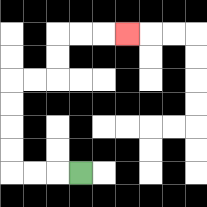{'start': '[3, 7]', 'end': '[5, 1]', 'path_directions': 'L,L,L,U,U,U,U,R,R,U,U,R,R,R', 'path_coordinates': '[[3, 7], [2, 7], [1, 7], [0, 7], [0, 6], [0, 5], [0, 4], [0, 3], [1, 3], [2, 3], [2, 2], [2, 1], [3, 1], [4, 1], [5, 1]]'}